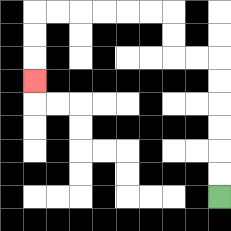{'start': '[9, 8]', 'end': '[1, 3]', 'path_directions': 'U,U,U,U,U,U,L,L,U,U,L,L,L,L,L,L,D,D,D', 'path_coordinates': '[[9, 8], [9, 7], [9, 6], [9, 5], [9, 4], [9, 3], [9, 2], [8, 2], [7, 2], [7, 1], [7, 0], [6, 0], [5, 0], [4, 0], [3, 0], [2, 0], [1, 0], [1, 1], [1, 2], [1, 3]]'}